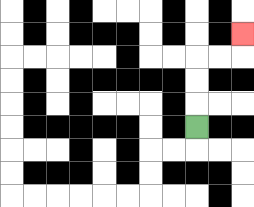{'start': '[8, 5]', 'end': '[10, 1]', 'path_directions': 'U,U,U,R,R,U', 'path_coordinates': '[[8, 5], [8, 4], [8, 3], [8, 2], [9, 2], [10, 2], [10, 1]]'}